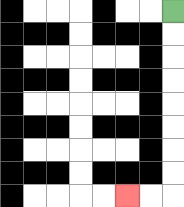{'start': '[7, 0]', 'end': '[5, 8]', 'path_directions': 'D,D,D,D,D,D,D,D,L,L', 'path_coordinates': '[[7, 0], [7, 1], [7, 2], [7, 3], [7, 4], [7, 5], [7, 6], [7, 7], [7, 8], [6, 8], [5, 8]]'}